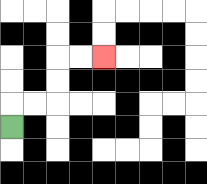{'start': '[0, 5]', 'end': '[4, 2]', 'path_directions': 'U,R,R,U,U,R,R', 'path_coordinates': '[[0, 5], [0, 4], [1, 4], [2, 4], [2, 3], [2, 2], [3, 2], [4, 2]]'}